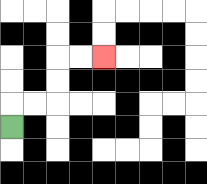{'start': '[0, 5]', 'end': '[4, 2]', 'path_directions': 'U,R,R,U,U,R,R', 'path_coordinates': '[[0, 5], [0, 4], [1, 4], [2, 4], [2, 3], [2, 2], [3, 2], [4, 2]]'}